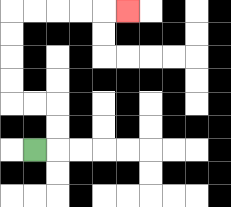{'start': '[1, 6]', 'end': '[5, 0]', 'path_directions': 'R,U,U,L,L,U,U,U,U,R,R,R,R,R', 'path_coordinates': '[[1, 6], [2, 6], [2, 5], [2, 4], [1, 4], [0, 4], [0, 3], [0, 2], [0, 1], [0, 0], [1, 0], [2, 0], [3, 0], [4, 0], [5, 0]]'}